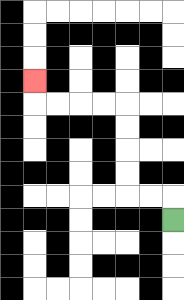{'start': '[7, 9]', 'end': '[1, 3]', 'path_directions': 'U,L,L,U,U,U,U,L,L,L,L,U', 'path_coordinates': '[[7, 9], [7, 8], [6, 8], [5, 8], [5, 7], [5, 6], [5, 5], [5, 4], [4, 4], [3, 4], [2, 4], [1, 4], [1, 3]]'}